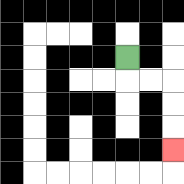{'start': '[5, 2]', 'end': '[7, 6]', 'path_directions': 'D,R,R,D,D,D', 'path_coordinates': '[[5, 2], [5, 3], [6, 3], [7, 3], [7, 4], [7, 5], [7, 6]]'}